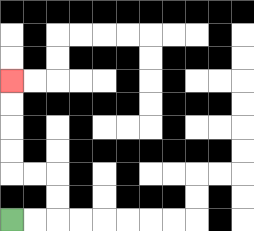{'start': '[0, 9]', 'end': '[0, 3]', 'path_directions': 'R,R,U,U,L,L,U,U,U,U', 'path_coordinates': '[[0, 9], [1, 9], [2, 9], [2, 8], [2, 7], [1, 7], [0, 7], [0, 6], [0, 5], [0, 4], [0, 3]]'}